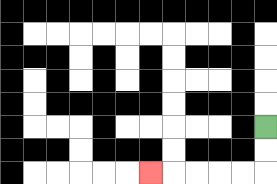{'start': '[11, 5]', 'end': '[6, 7]', 'path_directions': 'D,D,L,L,L,L,L', 'path_coordinates': '[[11, 5], [11, 6], [11, 7], [10, 7], [9, 7], [8, 7], [7, 7], [6, 7]]'}